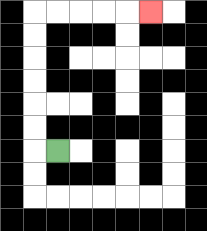{'start': '[2, 6]', 'end': '[6, 0]', 'path_directions': 'L,U,U,U,U,U,U,R,R,R,R,R', 'path_coordinates': '[[2, 6], [1, 6], [1, 5], [1, 4], [1, 3], [1, 2], [1, 1], [1, 0], [2, 0], [3, 0], [4, 0], [5, 0], [6, 0]]'}